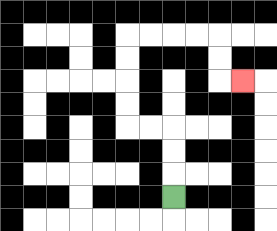{'start': '[7, 8]', 'end': '[10, 3]', 'path_directions': 'U,U,U,L,L,U,U,U,U,R,R,R,R,D,D,R', 'path_coordinates': '[[7, 8], [7, 7], [7, 6], [7, 5], [6, 5], [5, 5], [5, 4], [5, 3], [5, 2], [5, 1], [6, 1], [7, 1], [8, 1], [9, 1], [9, 2], [9, 3], [10, 3]]'}